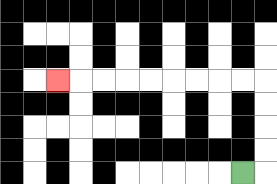{'start': '[10, 7]', 'end': '[2, 3]', 'path_directions': 'R,U,U,U,U,L,L,L,L,L,L,L,L,L', 'path_coordinates': '[[10, 7], [11, 7], [11, 6], [11, 5], [11, 4], [11, 3], [10, 3], [9, 3], [8, 3], [7, 3], [6, 3], [5, 3], [4, 3], [3, 3], [2, 3]]'}